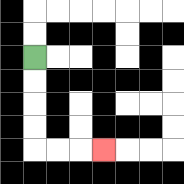{'start': '[1, 2]', 'end': '[4, 6]', 'path_directions': 'D,D,D,D,R,R,R', 'path_coordinates': '[[1, 2], [1, 3], [1, 4], [1, 5], [1, 6], [2, 6], [3, 6], [4, 6]]'}